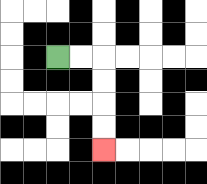{'start': '[2, 2]', 'end': '[4, 6]', 'path_directions': 'R,R,D,D,D,D', 'path_coordinates': '[[2, 2], [3, 2], [4, 2], [4, 3], [4, 4], [4, 5], [4, 6]]'}